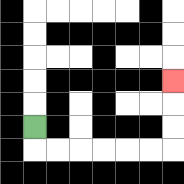{'start': '[1, 5]', 'end': '[7, 3]', 'path_directions': 'D,R,R,R,R,R,R,U,U,U', 'path_coordinates': '[[1, 5], [1, 6], [2, 6], [3, 6], [4, 6], [5, 6], [6, 6], [7, 6], [7, 5], [7, 4], [7, 3]]'}